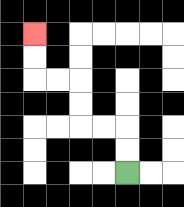{'start': '[5, 7]', 'end': '[1, 1]', 'path_directions': 'U,U,L,L,U,U,L,L,U,U', 'path_coordinates': '[[5, 7], [5, 6], [5, 5], [4, 5], [3, 5], [3, 4], [3, 3], [2, 3], [1, 3], [1, 2], [1, 1]]'}